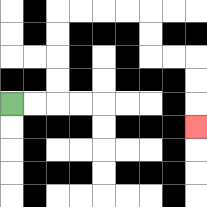{'start': '[0, 4]', 'end': '[8, 5]', 'path_directions': 'R,R,U,U,U,U,R,R,R,R,D,D,R,R,D,D,D', 'path_coordinates': '[[0, 4], [1, 4], [2, 4], [2, 3], [2, 2], [2, 1], [2, 0], [3, 0], [4, 0], [5, 0], [6, 0], [6, 1], [6, 2], [7, 2], [8, 2], [8, 3], [8, 4], [8, 5]]'}